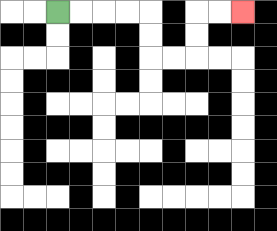{'start': '[2, 0]', 'end': '[10, 0]', 'path_directions': 'R,R,R,R,D,D,R,R,U,U,R,R', 'path_coordinates': '[[2, 0], [3, 0], [4, 0], [5, 0], [6, 0], [6, 1], [6, 2], [7, 2], [8, 2], [8, 1], [8, 0], [9, 0], [10, 0]]'}